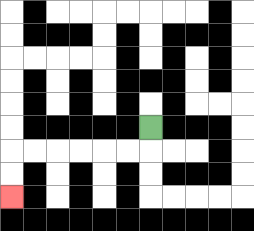{'start': '[6, 5]', 'end': '[0, 8]', 'path_directions': 'D,L,L,L,L,L,L,D,D', 'path_coordinates': '[[6, 5], [6, 6], [5, 6], [4, 6], [3, 6], [2, 6], [1, 6], [0, 6], [0, 7], [0, 8]]'}